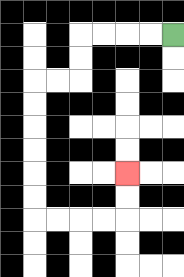{'start': '[7, 1]', 'end': '[5, 7]', 'path_directions': 'L,L,L,L,D,D,L,L,D,D,D,D,D,D,R,R,R,R,U,U', 'path_coordinates': '[[7, 1], [6, 1], [5, 1], [4, 1], [3, 1], [3, 2], [3, 3], [2, 3], [1, 3], [1, 4], [1, 5], [1, 6], [1, 7], [1, 8], [1, 9], [2, 9], [3, 9], [4, 9], [5, 9], [5, 8], [5, 7]]'}